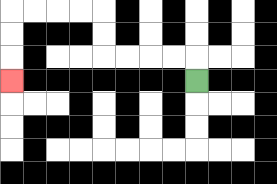{'start': '[8, 3]', 'end': '[0, 3]', 'path_directions': 'U,L,L,L,L,U,U,L,L,L,L,D,D,D', 'path_coordinates': '[[8, 3], [8, 2], [7, 2], [6, 2], [5, 2], [4, 2], [4, 1], [4, 0], [3, 0], [2, 0], [1, 0], [0, 0], [0, 1], [0, 2], [0, 3]]'}